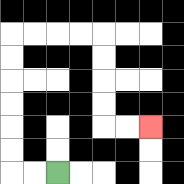{'start': '[2, 7]', 'end': '[6, 5]', 'path_directions': 'L,L,U,U,U,U,U,U,R,R,R,R,D,D,D,D,R,R', 'path_coordinates': '[[2, 7], [1, 7], [0, 7], [0, 6], [0, 5], [0, 4], [0, 3], [0, 2], [0, 1], [1, 1], [2, 1], [3, 1], [4, 1], [4, 2], [4, 3], [4, 4], [4, 5], [5, 5], [6, 5]]'}